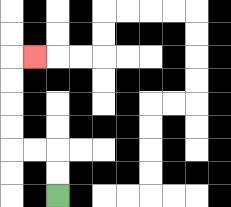{'start': '[2, 8]', 'end': '[1, 2]', 'path_directions': 'U,U,L,L,U,U,U,U,R', 'path_coordinates': '[[2, 8], [2, 7], [2, 6], [1, 6], [0, 6], [0, 5], [0, 4], [0, 3], [0, 2], [1, 2]]'}